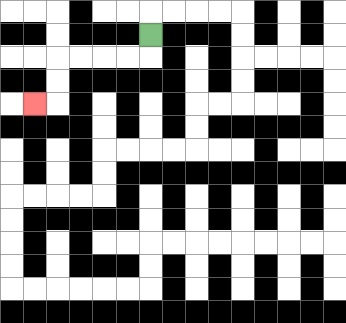{'start': '[6, 1]', 'end': '[1, 4]', 'path_directions': 'D,L,L,L,L,D,D,L', 'path_coordinates': '[[6, 1], [6, 2], [5, 2], [4, 2], [3, 2], [2, 2], [2, 3], [2, 4], [1, 4]]'}